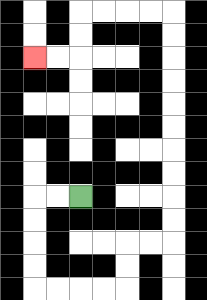{'start': '[3, 8]', 'end': '[1, 2]', 'path_directions': 'L,L,D,D,D,D,R,R,R,R,U,U,R,R,U,U,U,U,U,U,U,U,U,U,L,L,L,L,D,D,L,L', 'path_coordinates': '[[3, 8], [2, 8], [1, 8], [1, 9], [1, 10], [1, 11], [1, 12], [2, 12], [3, 12], [4, 12], [5, 12], [5, 11], [5, 10], [6, 10], [7, 10], [7, 9], [7, 8], [7, 7], [7, 6], [7, 5], [7, 4], [7, 3], [7, 2], [7, 1], [7, 0], [6, 0], [5, 0], [4, 0], [3, 0], [3, 1], [3, 2], [2, 2], [1, 2]]'}